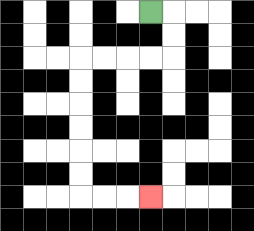{'start': '[6, 0]', 'end': '[6, 8]', 'path_directions': 'R,D,D,L,L,L,L,D,D,D,D,D,D,R,R,R', 'path_coordinates': '[[6, 0], [7, 0], [7, 1], [7, 2], [6, 2], [5, 2], [4, 2], [3, 2], [3, 3], [3, 4], [3, 5], [3, 6], [3, 7], [3, 8], [4, 8], [5, 8], [6, 8]]'}